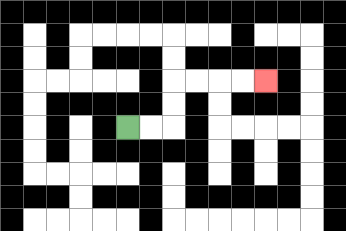{'start': '[5, 5]', 'end': '[11, 3]', 'path_directions': 'R,R,U,U,R,R,R,R', 'path_coordinates': '[[5, 5], [6, 5], [7, 5], [7, 4], [7, 3], [8, 3], [9, 3], [10, 3], [11, 3]]'}